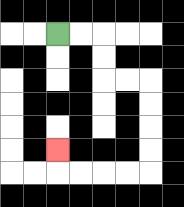{'start': '[2, 1]', 'end': '[2, 6]', 'path_directions': 'R,R,D,D,R,R,D,D,D,D,L,L,L,L,U', 'path_coordinates': '[[2, 1], [3, 1], [4, 1], [4, 2], [4, 3], [5, 3], [6, 3], [6, 4], [6, 5], [6, 6], [6, 7], [5, 7], [4, 7], [3, 7], [2, 7], [2, 6]]'}